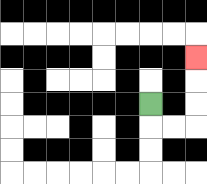{'start': '[6, 4]', 'end': '[8, 2]', 'path_directions': 'D,R,R,U,U,U', 'path_coordinates': '[[6, 4], [6, 5], [7, 5], [8, 5], [8, 4], [8, 3], [8, 2]]'}